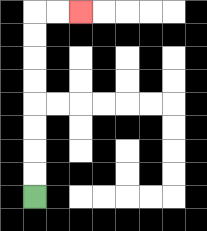{'start': '[1, 8]', 'end': '[3, 0]', 'path_directions': 'U,U,U,U,U,U,U,U,R,R', 'path_coordinates': '[[1, 8], [1, 7], [1, 6], [1, 5], [1, 4], [1, 3], [1, 2], [1, 1], [1, 0], [2, 0], [3, 0]]'}